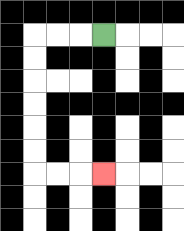{'start': '[4, 1]', 'end': '[4, 7]', 'path_directions': 'L,L,L,D,D,D,D,D,D,R,R,R', 'path_coordinates': '[[4, 1], [3, 1], [2, 1], [1, 1], [1, 2], [1, 3], [1, 4], [1, 5], [1, 6], [1, 7], [2, 7], [3, 7], [4, 7]]'}